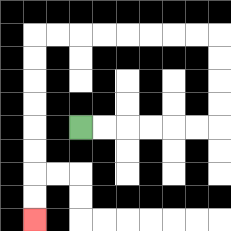{'start': '[3, 5]', 'end': '[1, 9]', 'path_directions': 'R,R,R,R,R,R,U,U,U,U,L,L,L,L,L,L,L,L,D,D,D,D,D,D,D,D', 'path_coordinates': '[[3, 5], [4, 5], [5, 5], [6, 5], [7, 5], [8, 5], [9, 5], [9, 4], [9, 3], [9, 2], [9, 1], [8, 1], [7, 1], [6, 1], [5, 1], [4, 1], [3, 1], [2, 1], [1, 1], [1, 2], [1, 3], [1, 4], [1, 5], [1, 6], [1, 7], [1, 8], [1, 9]]'}